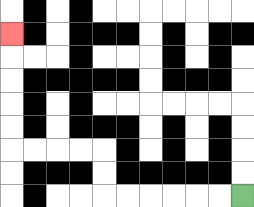{'start': '[10, 8]', 'end': '[0, 1]', 'path_directions': 'L,L,L,L,L,L,U,U,L,L,L,L,U,U,U,U,U', 'path_coordinates': '[[10, 8], [9, 8], [8, 8], [7, 8], [6, 8], [5, 8], [4, 8], [4, 7], [4, 6], [3, 6], [2, 6], [1, 6], [0, 6], [0, 5], [0, 4], [0, 3], [0, 2], [0, 1]]'}